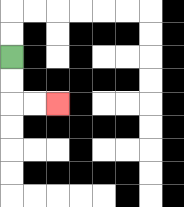{'start': '[0, 2]', 'end': '[2, 4]', 'path_directions': 'D,D,R,R', 'path_coordinates': '[[0, 2], [0, 3], [0, 4], [1, 4], [2, 4]]'}